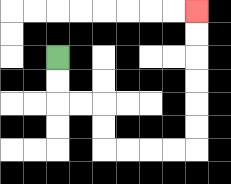{'start': '[2, 2]', 'end': '[8, 0]', 'path_directions': 'D,D,R,R,D,D,R,R,R,R,U,U,U,U,U,U', 'path_coordinates': '[[2, 2], [2, 3], [2, 4], [3, 4], [4, 4], [4, 5], [4, 6], [5, 6], [6, 6], [7, 6], [8, 6], [8, 5], [8, 4], [8, 3], [8, 2], [8, 1], [8, 0]]'}